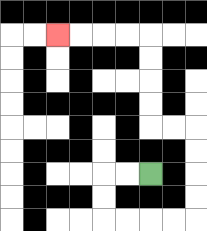{'start': '[6, 7]', 'end': '[2, 1]', 'path_directions': 'L,L,D,D,R,R,R,R,U,U,U,U,L,L,U,U,U,U,L,L,L,L', 'path_coordinates': '[[6, 7], [5, 7], [4, 7], [4, 8], [4, 9], [5, 9], [6, 9], [7, 9], [8, 9], [8, 8], [8, 7], [8, 6], [8, 5], [7, 5], [6, 5], [6, 4], [6, 3], [6, 2], [6, 1], [5, 1], [4, 1], [3, 1], [2, 1]]'}